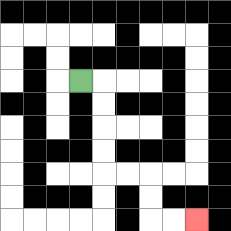{'start': '[3, 3]', 'end': '[8, 9]', 'path_directions': 'R,D,D,D,D,R,R,D,D,R,R', 'path_coordinates': '[[3, 3], [4, 3], [4, 4], [4, 5], [4, 6], [4, 7], [5, 7], [6, 7], [6, 8], [6, 9], [7, 9], [8, 9]]'}